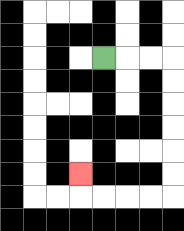{'start': '[4, 2]', 'end': '[3, 7]', 'path_directions': 'R,R,R,D,D,D,D,D,D,L,L,L,L,U', 'path_coordinates': '[[4, 2], [5, 2], [6, 2], [7, 2], [7, 3], [7, 4], [7, 5], [7, 6], [7, 7], [7, 8], [6, 8], [5, 8], [4, 8], [3, 8], [3, 7]]'}